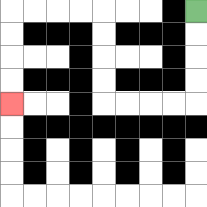{'start': '[8, 0]', 'end': '[0, 4]', 'path_directions': 'D,D,D,D,L,L,L,L,U,U,U,U,L,L,L,L,D,D,D,D', 'path_coordinates': '[[8, 0], [8, 1], [8, 2], [8, 3], [8, 4], [7, 4], [6, 4], [5, 4], [4, 4], [4, 3], [4, 2], [4, 1], [4, 0], [3, 0], [2, 0], [1, 0], [0, 0], [0, 1], [0, 2], [0, 3], [0, 4]]'}